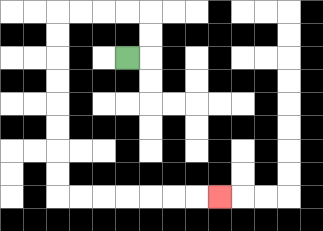{'start': '[5, 2]', 'end': '[9, 8]', 'path_directions': 'R,U,U,L,L,L,L,D,D,D,D,D,D,D,D,R,R,R,R,R,R,R', 'path_coordinates': '[[5, 2], [6, 2], [6, 1], [6, 0], [5, 0], [4, 0], [3, 0], [2, 0], [2, 1], [2, 2], [2, 3], [2, 4], [2, 5], [2, 6], [2, 7], [2, 8], [3, 8], [4, 8], [5, 8], [6, 8], [7, 8], [8, 8], [9, 8]]'}